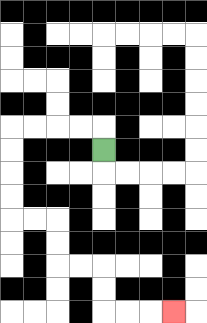{'start': '[4, 6]', 'end': '[7, 13]', 'path_directions': 'U,L,L,L,L,D,D,D,D,R,R,D,D,R,R,D,D,R,R,R', 'path_coordinates': '[[4, 6], [4, 5], [3, 5], [2, 5], [1, 5], [0, 5], [0, 6], [0, 7], [0, 8], [0, 9], [1, 9], [2, 9], [2, 10], [2, 11], [3, 11], [4, 11], [4, 12], [4, 13], [5, 13], [6, 13], [7, 13]]'}